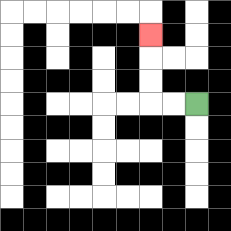{'start': '[8, 4]', 'end': '[6, 1]', 'path_directions': 'L,L,U,U,U', 'path_coordinates': '[[8, 4], [7, 4], [6, 4], [6, 3], [6, 2], [6, 1]]'}